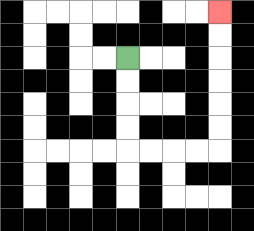{'start': '[5, 2]', 'end': '[9, 0]', 'path_directions': 'D,D,D,D,R,R,R,R,U,U,U,U,U,U', 'path_coordinates': '[[5, 2], [5, 3], [5, 4], [5, 5], [5, 6], [6, 6], [7, 6], [8, 6], [9, 6], [9, 5], [9, 4], [9, 3], [9, 2], [9, 1], [9, 0]]'}